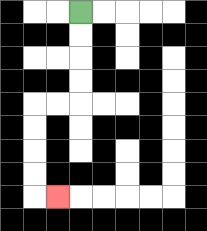{'start': '[3, 0]', 'end': '[2, 8]', 'path_directions': 'D,D,D,D,L,L,D,D,D,D,R', 'path_coordinates': '[[3, 0], [3, 1], [3, 2], [3, 3], [3, 4], [2, 4], [1, 4], [1, 5], [1, 6], [1, 7], [1, 8], [2, 8]]'}